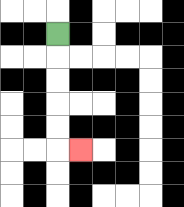{'start': '[2, 1]', 'end': '[3, 6]', 'path_directions': 'D,D,D,D,D,R', 'path_coordinates': '[[2, 1], [2, 2], [2, 3], [2, 4], [2, 5], [2, 6], [3, 6]]'}